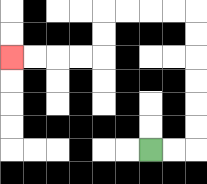{'start': '[6, 6]', 'end': '[0, 2]', 'path_directions': 'R,R,U,U,U,U,U,U,L,L,L,L,D,D,L,L,L,L', 'path_coordinates': '[[6, 6], [7, 6], [8, 6], [8, 5], [8, 4], [8, 3], [8, 2], [8, 1], [8, 0], [7, 0], [6, 0], [5, 0], [4, 0], [4, 1], [4, 2], [3, 2], [2, 2], [1, 2], [0, 2]]'}